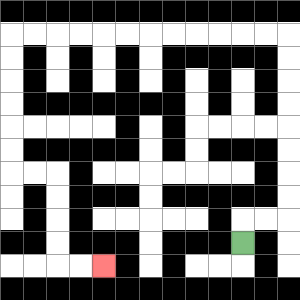{'start': '[10, 10]', 'end': '[4, 11]', 'path_directions': 'U,R,R,U,U,U,U,U,U,U,U,L,L,L,L,L,L,L,L,L,L,L,L,D,D,D,D,D,D,R,R,D,D,D,D,R,R', 'path_coordinates': '[[10, 10], [10, 9], [11, 9], [12, 9], [12, 8], [12, 7], [12, 6], [12, 5], [12, 4], [12, 3], [12, 2], [12, 1], [11, 1], [10, 1], [9, 1], [8, 1], [7, 1], [6, 1], [5, 1], [4, 1], [3, 1], [2, 1], [1, 1], [0, 1], [0, 2], [0, 3], [0, 4], [0, 5], [0, 6], [0, 7], [1, 7], [2, 7], [2, 8], [2, 9], [2, 10], [2, 11], [3, 11], [4, 11]]'}